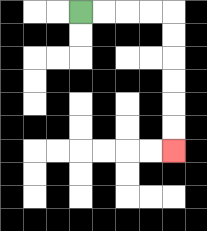{'start': '[3, 0]', 'end': '[7, 6]', 'path_directions': 'R,R,R,R,D,D,D,D,D,D', 'path_coordinates': '[[3, 0], [4, 0], [5, 0], [6, 0], [7, 0], [7, 1], [7, 2], [7, 3], [7, 4], [7, 5], [7, 6]]'}